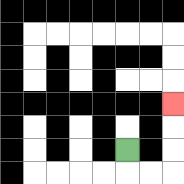{'start': '[5, 6]', 'end': '[7, 4]', 'path_directions': 'D,R,R,U,U,U', 'path_coordinates': '[[5, 6], [5, 7], [6, 7], [7, 7], [7, 6], [7, 5], [7, 4]]'}